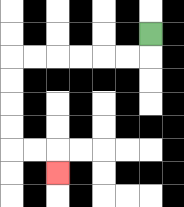{'start': '[6, 1]', 'end': '[2, 7]', 'path_directions': 'D,L,L,L,L,L,L,D,D,D,D,R,R,D', 'path_coordinates': '[[6, 1], [6, 2], [5, 2], [4, 2], [3, 2], [2, 2], [1, 2], [0, 2], [0, 3], [0, 4], [0, 5], [0, 6], [1, 6], [2, 6], [2, 7]]'}